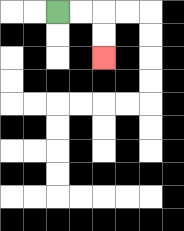{'start': '[2, 0]', 'end': '[4, 2]', 'path_directions': 'R,R,D,D', 'path_coordinates': '[[2, 0], [3, 0], [4, 0], [4, 1], [4, 2]]'}